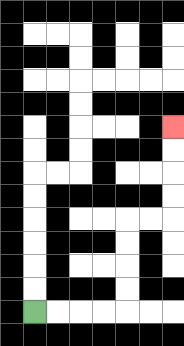{'start': '[1, 13]', 'end': '[7, 5]', 'path_directions': 'R,R,R,R,U,U,U,U,R,R,U,U,U,U', 'path_coordinates': '[[1, 13], [2, 13], [3, 13], [4, 13], [5, 13], [5, 12], [5, 11], [5, 10], [5, 9], [6, 9], [7, 9], [7, 8], [7, 7], [7, 6], [7, 5]]'}